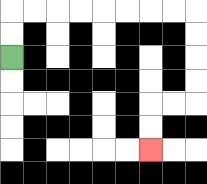{'start': '[0, 2]', 'end': '[6, 6]', 'path_directions': 'U,U,R,R,R,R,R,R,R,R,D,D,D,D,L,L,D,D', 'path_coordinates': '[[0, 2], [0, 1], [0, 0], [1, 0], [2, 0], [3, 0], [4, 0], [5, 0], [6, 0], [7, 0], [8, 0], [8, 1], [8, 2], [8, 3], [8, 4], [7, 4], [6, 4], [6, 5], [6, 6]]'}